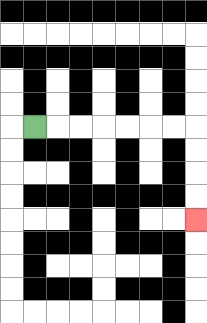{'start': '[1, 5]', 'end': '[8, 9]', 'path_directions': 'R,R,R,R,R,R,R,D,D,D,D', 'path_coordinates': '[[1, 5], [2, 5], [3, 5], [4, 5], [5, 5], [6, 5], [7, 5], [8, 5], [8, 6], [8, 7], [8, 8], [8, 9]]'}